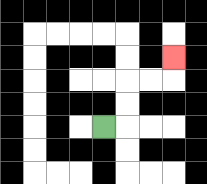{'start': '[4, 5]', 'end': '[7, 2]', 'path_directions': 'R,U,U,R,R,U', 'path_coordinates': '[[4, 5], [5, 5], [5, 4], [5, 3], [6, 3], [7, 3], [7, 2]]'}